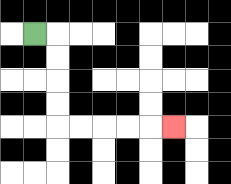{'start': '[1, 1]', 'end': '[7, 5]', 'path_directions': 'R,D,D,D,D,R,R,R,R,R', 'path_coordinates': '[[1, 1], [2, 1], [2, 2], [2, 3], [2, 4], [2, 5], [3, 5], [4, 5], [5, 5], [6, 5], [7, 5]]'}